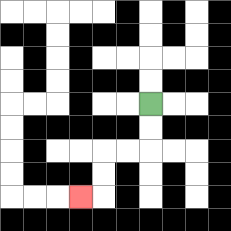{'start': '[6, 4]', 'end': '[3, 8]', 'path_directions': 'D,D,L,L,D,D,L', 'path_coordinates': '[[6, 4], [6, 5], [6, 6], [5, 6], [4, 6], [4, 7], [4, 8], [3, 8]]'}